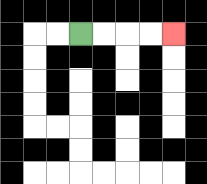{'start': '[3, 1]', 'end': '[7, 1]', 'path_directions': 'R,R,R,R', 'path_coordinates': '[[3, 1], [4, 1], [5, 1], [6, 1], [7, 1]]'}